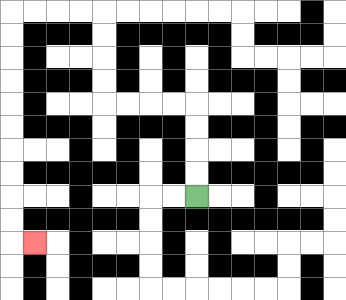{'start': '[8, 8]', 'end': '[1, 10]', 'path_directions': 'U,U,U,U,L,L,L,L,U,U,U,U,L,L,L,L,D,D,D,D,D,D,D,D,D,D,R', 'path_coordinates': '[[8, 8], [8, 7], [8, 6], [8, 5], [8, 4], [7, 4], [6, 4], [5, 4], [4, 4], [4, 3], [4, 2], [4, 1], [4, 0], [3, 0], [2, 0], [1, 0], [0, 0], [0, 1], [0, 2], [0, 3], [0, 4], [0, 5], [0, 6], [0, 7], [0, 8], [0, 9], [0, 10], [1, 10]]'}